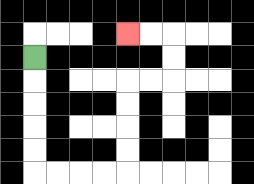{'start': '[1, 2]', 'end': '[5, 1]', 'path_directions': 'D,D,D,D,D,R,R,R,R,U,U,U,U,R,R,U,U,L,L', 'path_coordinates': '[[1, 2], [1, 3], [1, 4], [1, 5], [1, 6], [1, 7], [2, 7], [3, 7], [4, 7], [5, 7], [5, 6], [5, 5], [5, 4], [5, 3], [6, 3], [7, 3], [7, 2], [7, 1], [6, 1], [5, 1]]'}